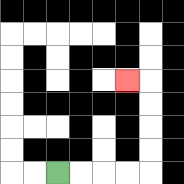{'start': '[2, 7]', 'end': '[5, 3]', 'path_directions': 'R,R,R,R,U,U,U,U,L', 'path_coordinates': '[[2, 7], [3, 7], [4, 7], [5, 7], [6, 7], [6, 6], [6, 5], [6, 4], [6, 3], [5, 3]]'}